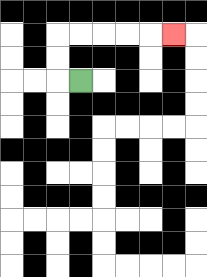{'start': '[3, 3]', 'end': '[7, 1]', 'path_directions': 'L,U,U,R,R,R,R,R', 'path_coordinates': '[[3, 3], [2, 3], [2, 2], [2, 1], [3, 1], [4, 1], [5, 1], [6, 1], [7, 1]]'}